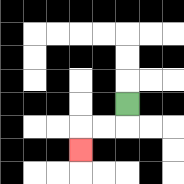{'start': '[5, 4]', 'end': '[3, 6]', 'path_directions': 'D,L,L,D', 'path_coordinates': '[[5, 4], [5, 5], [4, 5], [3, 5], [3, 6]]'}